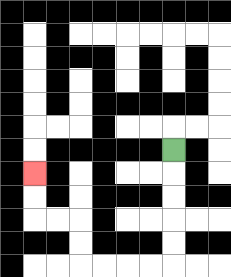{'start': '[7, 6]', 'end': '[1, 7]', 'path_directions': 'D,D,D,D,D,L,L,L,L,U,U,L,L,U,U', 'path_coordinates': '[[7, 6], [7, 7], [7, 8], [7, 9], [7, 10], [7, 11], [6, 11], [5, 11], [4, 11], [3, 11], [3, 10], [3, 9], [2, 9], [1, 9], [1, 8], [1, 7]]'}